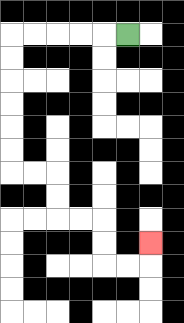{'start': '[5, 1]', 'end': '[6, 10]', 'path_directions': 'L,L,L,L,L,D,D,D,D,D,D,R,R,D,D,R,R,D,D,R,R,U', 'path_coordinates': '[[5, 1], [4, 1], [3, 1], [2, 1], [1, 1], [0, 1], [0, 2], [0, 3], [0, 4], [0, 5], [0, 6], [0, 7], [1, 7], [2, 7], [2, 8], [2, 9], [3, 9], [4, 9], [4, 10], [4, 11], [5, 11], [6, 11], [6, 10]]'}